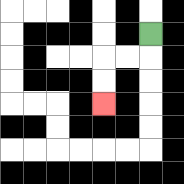{'start': '[6, 1]', 'end': '[4, 4]', 'path_directions': 'D,L,L,D,D', 'path_coordinates': '[[6, 1], [6, 2], [5, 2], [4, 2], [4, 3], [4, 4]]'}